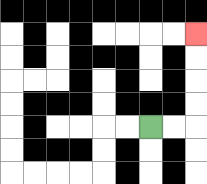{'start': '[6, 5]', 'end': '[8, 1]', 'path_directions': 'R,R,U,U,U,U', 'path_coordinates': '[[6, 5], [7, 5], [8, 5], [8, 4], [8, 3], [8, 2], [8, 1]]'}